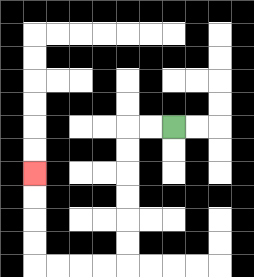{'start': '[7, 5]', 'end': '[1, 7]', 'path_directions': 'L,L,D,D,D,D,D,D,L,L,L,L,U,U,U,U', 'path_coordinates': '[[7, 5], [6, 5], [5, 5], [5, 6], [5, 7], [5, 8], [5, 9], [5, 10], [5, 11], [4, 11], [3, 11], [2, 11], [1, 11], [1, 10], [1, 9], [1, 8], [1, 7]]'}